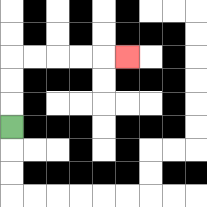{'start': '[0, 5]', 'end': '[5, 2]', 'path_directions': 'U,U,U,R,R,R,R,R', 'path_coordinates': '[[0, 5], [0, 4], [0, 3], [0, 2], [1, 2], [2, 2], [3, 2], [4, 2], [5, 2]]'}